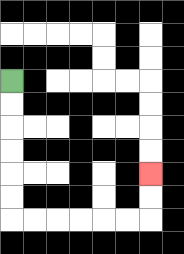{'start': '[0, 3]', 'end': '[6, 7]', 'path_directions': 'D,D,D,D,D,D,R,R,R,R,R,R,U,U', 'path_coordinates': '[[0, 3], [0, 4], [0, 5], [0, 6], [0, 7], [0, 8], [0, 9], [1, 9], [2, 9], [3, 9], [4, 9], [5, 9], [6, 9], [6, 8], [6, 7]]'}